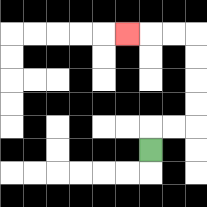{'start': '[6, 6]', 'end': '[5, 1]', 'path_directions': 'U,R,R,U,U,U,U,L,L,L', 'path_coordinates': '[[6, 6], [6, 5], [7, 5], [8, 5], [8, 4], [8, 3], [8, 2], [8, 1], [7, 1], [6, 1], [5, 1]]'}